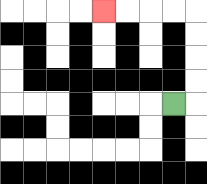{'start': '[7, 4]', 'end': '[4, 0]', 'path_directions': 'R,U,U,U,U,L,L,L,L', 'path_coordinates': '[[7, 4], [8, 4], [8, 3], [8, 2], [8, 1], [8, 0], [7, 0], [6, 0], [5, 0], [4, 0]]'}